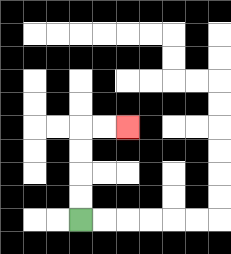{'start': '[3, 9]', 'end': '[5, 5]', 'path_directions': 'U,U,U,U,R,R', 'path_coordinates': '[[3, 9], [3, 8], [3, 7], [3, 6], [3, 5], [4, 5], [5, 5]]'}